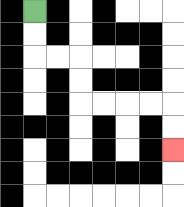{'start': '[1, 0]', 'end': '[7, 6]', 'path_directions': 'D,D,R,R,D,D,R,R,R,R,D,D', 'path_coordinates': '[[1, 0], [1, 1], [1, 2], [2, 2], [3, 2], [3, 3], [3, 4], [4, 4], [5, 4], [6, 4], [7, 4], [7, 5], [7, 6]]'}